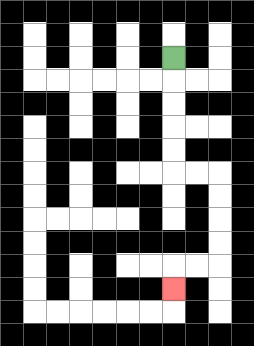{'start': '[7, 2]', 'end': '[7, 12]', 'path_directions': 'D,D,D,D,D,R,R,D,D,D,D,L,L,D', 'path_coordinates': '[[7, 2], [7, 3], [7, 4], [7, 5], [7, 6], [7, 7], [8, 7], [9, 7], [9, 8], [9, 9], [9, 10], [9, 11], [8, 11], [7, 11], [7, 12]]'}